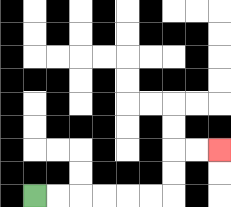{'start': '[1, 8]', 'end': '[9, 6]', 'path_directions': 'R,R,R,R,R,R,U,U,R,R', 'path_coordinates': '[[1, 8], [2, 8], [3, 8], [4, 8], [5, 8], [6, 8], [7, 8], [7, 7], [7, 6], [8, 6], [9, 6]]'}